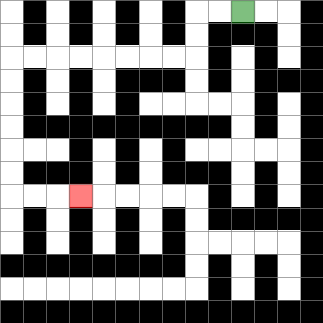{'start': '[10, 0]', 'end': '[3, 8]', 'path_directions': 'L,L,D,D,L,L,L,L,L,L,L,L,D,D,D,D,D,D,R,R,R', 'path_coordinates': '[[10, 0], [9, 0], [8, 0], [8, 1], [8, 2], [7, 2], [6, 2], [5, 2], [4, 2], [3, 2], [2, 2], [1, 2], [0, 2], [0, 3], [0, 4], [0, 5], [0, 6], [0, 7], [0, 8], [1, 8], [2, 8], [3, 8]]'}